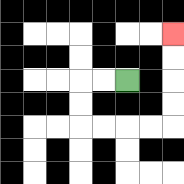{'start': '[5, 3]', 'end': '[7, 1]', 'path_directions': 'L,L,D,D,R,R,R,R,U,U,U,U', 'path_coordinates': '[[5, 3], [4, 3], [3, 3], [3, 4], [3, 5], [4, 5], [5, 5], [6, 5], [7, 5], [7, 4], [7, 3], [7, 2], [7, 1]]'}